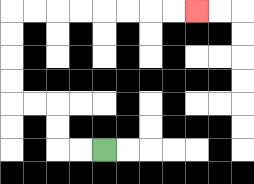{'start': '[4, 6]', 'end': '[8, 0]', 'path_directions': 'L,L,U,U,L,L,U,U,U,U,R,R,R,R,R,R,R,R', 'path_coordinates': '[[4, 6], [3, 6], [2, 6], [2, 5], [2, 4], [1, 4], [0, 4], [0, 3], [0, 2], [0, 1], [0, 0], [1, 0], [2, 0], [3, 0], [4, 0], [5, 0], [6, 0], [7, 0], [8, 0]]'}